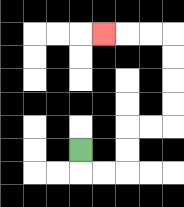{'start': '[3, 6]', 'end': '[4, 1]', 'path_directions': 'D,R,R,U,U,R,R,U,U,U,U,L,L,L', 'path_coordinates': '[[3, 6], [3, 7], [4, 7], [5, 7], [5, 6], [5, 5], [6, 5], [7, 5], [7, 4], [7, 3], [7, 2], [7, 1], [6, 1], [5, 1], [4, 1]]'}